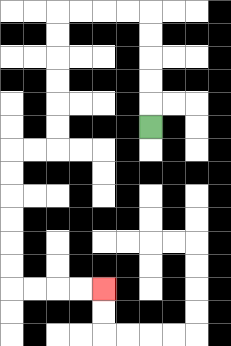{'start': '[6, 5]', 'end': '[4, 12]', 'path_directions': 'U,U,U,U,U,L,L,L,L,D,D,D,D,D,D,L,L,D,D,D,D,D,D,R,R,R,R', 'path_coordinates': '[[6, 5], [6, 4], [6, 3], [6, 2], [6, 1], [6, 0], [5, 0], [4, 0], [3, 0], [2, 0], [2, 1], [2, 2], [2, 3], [2, 4], [2, 5], [2, 6], [1, 6], [0, 6], [0, 7], [0, 8], [0, 9], [0, 10], [0, 11], [0, 12], [1, 12], [2, 12], [3, 12], [4, 12]]'}